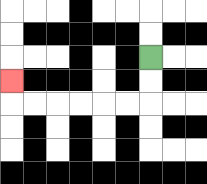{'start': '[6, 2]', 'end': '[0, 3]', 'path_directions': 'D,D,L,L,L,L,L,L,U', 'path_coordinates': '[[6, 2], [6, 3], [6, 4], [5, 4], [4, 4], [3, 4], [2, 4], [1, 4], [0, 4], [0, 3]]'}